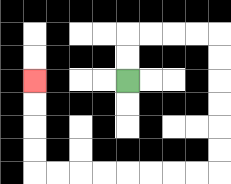{'start': '[5, 3]', 'end': '[1, 3]', 'path_directions': 'U,U,R,R,R,R,D,D,D,D,D,D,L,L,L,L,L,L,L,L,U,U,U,U', 'path_coordinates': '[[5, 3], [5, 2], [5, 1], [6, 1], [7, 1], [8, 1], [9, 1], [9, 2], [9, 3], [9, 4], [9, 5], [9, 6], [9, 7], [8, 7], [7, 7], [6, 7], [5, 7], [4, 7], [3, 7], [2, 7], [1, 7], [1, 6], [1, 5], [1, 4], [1, 3]]'}